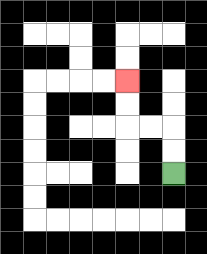{'start': '[7, 7]', 'end': '[5, 3]', 'path_directions': 'U,U,L,L,U,U', 'path_coordinates': '[[7, 7], [7, 6], [7, 5], [6, 5], [5, 5], [5, 4], [5, 3]]'}